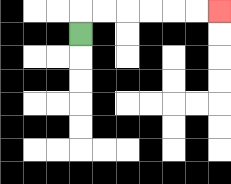{'start': '[3, 1]', 'end': '[9, 0]', 'path_directions': 'U,R,R,R,R,R,R', 'path_coordinates': '[[3, 1], [3, 0], [4, 0], [5, 0], [6, 0], [7, 0], [8, 0], [9, 0]]'}